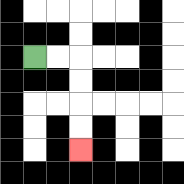{'start': '[1, 2]', 'end': '[3, 6]', 'path_directions': 'R,R,D,D,D,D', 'path_coordinates': '[[1, 2], [2, 2], [3, 2], [3, 3], [3, 4], [3, 5], [3, 6]]'}